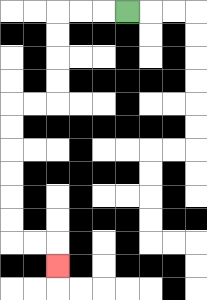{'start': '[5, 0]', 'end': '[2, 11]', 'path_directions': 'L,L,L,D,D,D,D,L,L,D,D,D,D,D,D,R,R,D', 'path_coordinates': '[[5, 0], [4, 0], [3, 0], [2, 0], [2, 1], [2, 2], [2, 3], [2, 4], [1, 4], [0, 4], [0, 5], [0, 6], [0, 7], [0, 8], [0, 9], [0, 10], [1, 10], [2, 10], [2, 11]]'}